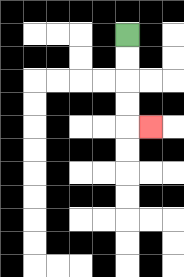{'start': '[5, 1]', 'end': '[6, 5]', 'path_directions': 'D,D,D,D,R', 'path_coordinates': '[[5, 1], [5, 2], [5, 3], [5, 4], [5, 5], [6, 5]]'}